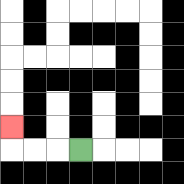{'start': '[3, 6]', 'end': '[0, 5]', 'path_directions': 'L,L,L,U', 'path_coordinates': '[[3, 6], [2, 6], [1, 6], [0, 6], [0, 5]]'}